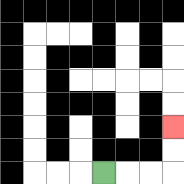{'start': '[4, 7]', 'end': '[7, 5]', 'path_directions': 'R,R,R,U,U', 'path_coordinates': '[[4, 7], [5, 7], [6, 7], [7, 7], [7, 6], [7, 5]]'}